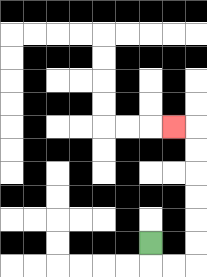{'start': '[6, 10]', 'end': '[7, 5]', 'path_directions': 'D,R,R,U,U,U,U,U,U,L', 'path_coordinates': '[[6, 10], [6, 11], [7, 11], [8, 11], [8, 10], [8, 9], [8, 8], [8, 7], [8, 6], [8, 5], [7, 5]]'}